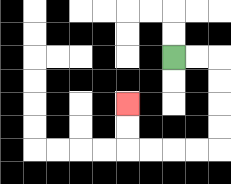{'start': '[7, 2]', 'end': '[5, 4]', 'path_directions': 'R,R,D,D,D,D,L,L,L,L,U,U', 'path_coordinates': '[[7, 2], [8, 2], [9, 2], [9, 3], [9, 4], [9, 5], [9, 6], [8, 6], [7, 6], [6, 6], [5, 6], [5, 5], [5, 4]]'}